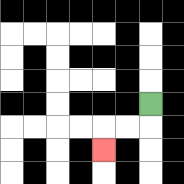{'start': '[6, 4]', 'end': '[4, 6]', 'path_directions': 'D,L,L,D', 'path_coordinates': '[[6, 4], [6, 5], [5, 5], [4, 5], [4, 6]]'}